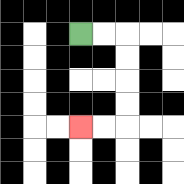{'start': '[3, 1]', 'end': '[3, 5]', 'path_directions': 'R,R,D,D,D,D,L,L', 'path_coordinates': '[[3, 1], [4, 1], [5, 1], [5, 2], [5, 3], [5, 4], [5, 5], [4, 5], [3, 5]]'}